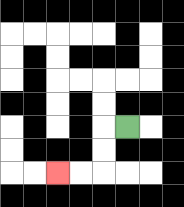{'start': '[5, 5]', 'end': '[2, 7]', 'path_directions': 'L,D,D,L,L', 'path_coordinates': '[[5, 5], [4, 5], [4, 6], [4, 7], [3, 7], [2, 7]]'}